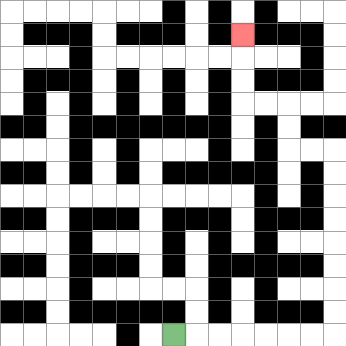{'start': '[7, 14]', 'end': '[10, 1]', 'path_directions': 'R,R,R,R,R,R,R,U,U,U,U,U,U,U,U,L,L,U,U,L,L,U,U,U', 'path_coordinates': '[[7, 14], [8, 14], [9, 14], [10, 14], [11, 14], [12, 14], [13, 14], [14, 14], [14, 13], [14, 12], [14, 11], [14, 10], [14, 9], [14, 8], [14, 7], [14, 6], [13, 6], [12, 6], [12, 5], [12, 4], [11, 4], [10, 4], [10, 3], [10, 2], [10, 1]]'}